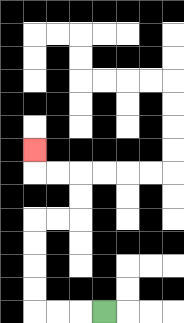{'start': '[4, 13]', 'end': '[1, 6]', 'path_directions': 'L,L,L,U,U,U,U,R,R,U,U,L,L,U', 'path_coordinates': '[[4, 13], [3, 13], [2, 13], [1, 13], [1, 12], [1, 11], [1, 10], [1, 9], [2, 9], [3, 9], [3, 8], [3, 7], [2, 7], [1, 7], [1, 6]]'}